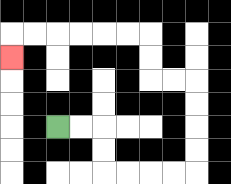{'start': '[2, 5]', 'end': '[0, 2]', 'path_directions': 'R,R,D,D,R,R,R,R,U,U,U,U,L,L,U,U,L,L,L,L,L,L,D', 'path_coordinates': '[[2, 5], [3, 5], [4, 5], [4, 6], [4, 7], [5, 7], [6, 7], [7, 7], [8, 7], [8, 6], [8, 5], [8, 4], [8, 3], [7, 3], [6, 3], [6, 2], [6, 1], [5, 1], [4, 1], [3, 1], [2, 1], [1, 1], [0, 1], [0, 2]]'}